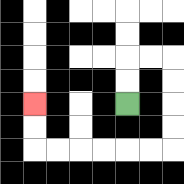{'start': '[5, 4]', 'end': '[1, 4]', 'path_directions': 'U,U,R,R,D,D,D,D,L,L,L,L,L,L,U,U', 'path_coordinates': '[[5, 4], [5, 3], [5, 2], [6, 2], [7, 2], [7, 3], [7, 4], [7, 5], [7, 6], [6, 6], [5, 6], [4, 6], [3, 6], [2, 6], [1, 6], [1, 5], [1, 4]]'}